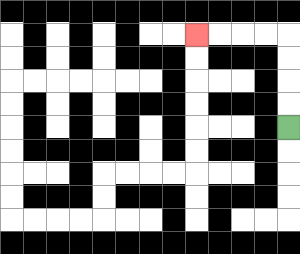{'start': '[12, 5]', 'end': '[8, 1]', 'path_directions': 'U,U,U,U,L,L,L,L', 'path_coordinates': '[[12, 5], [12, 4], [12, 3], [12, 2], [12, 1], [11, 1], [10, 1], [9, 1], [8, 1]]'}